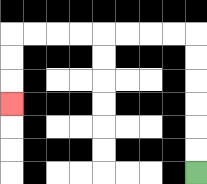{'start': '[8, 7]', 'end': '[0, 4]', 'path_directions': 'U,U,U,U,U,U,L,L,L,L,L,L,L,L,D,D,D', 'path_coordinates': '[[8, 7], [8, 6], [8, 5], [8, 4], [8, 3], [8, 2], [8, 1], [7, 1], [6, 1], [5, 1], [4, 1], [3, 1], [2, 1], [1, 1], [0, 1], [0, 2], [0, 3], [0, 4]]'}